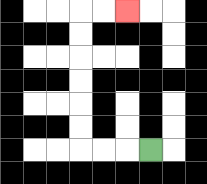{'start': '[6, 6]', 'end': '[5, 0]', 'path_directions': 'L,L,L,U,U,U,U,U,U,R,R', 'path_coordinates': '[[6, 6], [5, 6], [4, 6], [3, 6], [3, 5], [3, 4], [3, 3], [3, 2], [3, 1], [3, 0], [4, 0], [5, 0]]'}